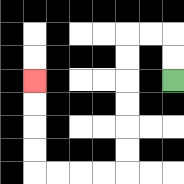{'start': '[7, 3]', 'end': '[1, 3]', 'path_directions': 'U,U,L,L,D,D,D,D,D,D,L,L,L,L,U,U,U,U', 'path_coordinates': '[[7, 3], [7, 2], [7, 1], [6, 1], [5, 1], [5, 2], [5, 3], [5, 4], [5, 5], [5, 6], [5, 7], [4, 7], [3, 7], [2, 7], [1, 7], [1, 6], [1, 5], [1, 4], [1, 3]]'}